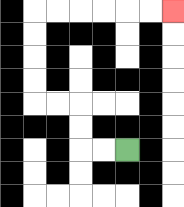{'start': '[5, 6]', 'end': '[7, 0]', 'path_directions': 'L,L,U,U,L,L,U,U,U,U,R,R,R,R,R,R', 'path_coordinates': '[[5, 6], [4, 6], [3, 6], [3, 5], [3, 4], [2, 4], [1, 4], [1, 3], [1, 2], [1, 1], [1, 0], [2, 0], [3, 0], [4, 0], [5, 0], [6, 0], [7, 0]]'}